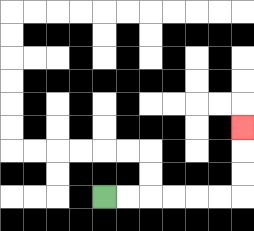{'start': '[4, 8]', 'end': '[10, 5]', 'path_directions': 'R,R,R,R,R,R,U,U,U', 'path_coordinates': '[[4, 8], [5, 8], [6, 8], [7, 8], [8, 8], [9, 8], [10, 8], [10, 7], [10, 6], [10, 5]]'}